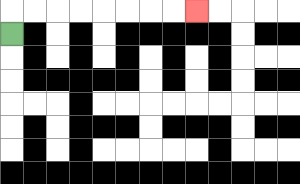{'start': '[0, 1]', 'end': '[8, 0]', 'path_directions': 'U,R,R,R,R,R,R,R,R', 'path_coordinates': '[[0, 1], [0, 0], [1, 0], [2, 0], [3, 0], [4, 0], [5, 0], [6, 0], [7, 0], [8, 0]]'}